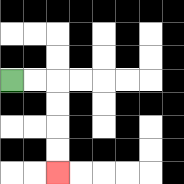{'start': '[0, 3]', 'end': '[2, 7]', 'path_directions': 'R,R,D,D,D,D', 'path_coordinates': '[[0, 3], [1, 3], [2, 3], [2, 4], [2, 5], [2, 6], [2, 7]]'}